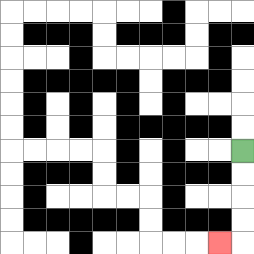{'start': '[10, 6]', 'end': '[9, 10]', 'path_directions': 'D,D,D,D,L', 'path_coordinates': '[[10, 6], [10, 7], [10, 8], [10, 9], [10, 10], [9, 10]]'}